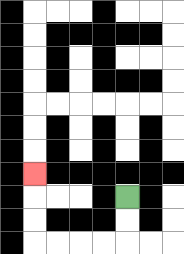{'start': '[5, 8]', 'end': '[1, 7]', 'path_directions': 'D,D,L,L,L,L,U,U,U', 'path_coordinates': '[[5, 8], [5, 9], [5, 10], [4, 10], [3, 10], [2, 10], [1, 10], [1, 9], [1, 8], [1, 7]]'}